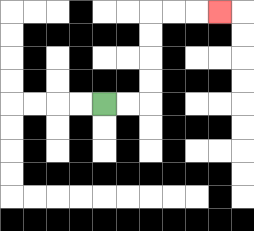{'start': '[4, 4]', 'end': '[9, 0]', 'path_directions': 'R,R,U,U,U,U,R,R,R', 'path_coordinates': '[[4, 4], [5, 4], [6, 4], [6, 3], [6, 2], [6, 1], [6, 0], [7, 0], [8, 0], [9, 0]]'}